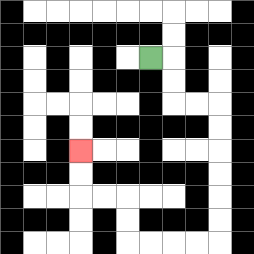{'start': '[6, 2]', 'end': '[3, 6]', 'path_directions': 'R,D,D,R,R,D,D,D,D,D,D,L,L,L,L,U,U,L,L,U,U', 'path_coordinates': '[[6, 2], [7, 2], [7, 3], [7, 4], [8, 4], [9, 4], [9, 5], [9, 6], [9, 7], [9, 8], [9, 9], [9, 10], [8, 10], [7, 10], [6, 10], [5, 10], [5, 9], [5, 8], [4, 8], [3, 8], [3, 7], [3, 6]]'}